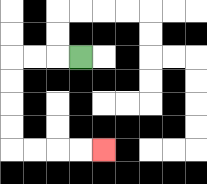{'start': '[3, 2]', 'end': '[4, 6]', 'path_directions': 'L,L,L,D,D,D,D,R,R,R,R', 'path_coordinates': '[[3, 2], [2, 2], [1, 2], [0, 2], [0, 3], [0, 4], [0, 5], [0, 6], [1, 6], [2, 6], [3, 6], [4, 6]]'}